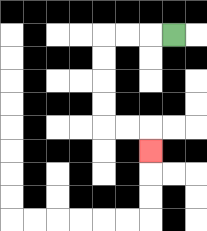{'start': '[7, 1]', 'end': '[6, 6]', 'path_directions': 'L,L,L,D,D,D,D,R,R,D', 'path_coordinates': '[[7, 1], [6, 1], [5, 1], [4, 1], [4, 2], [4, 3], [4, 4], [4, 5], [5, 5], [6, 5], [6, 6]]'}